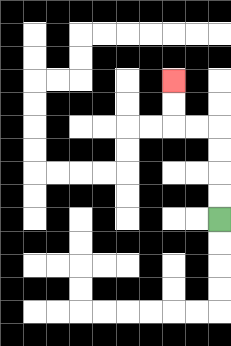{'start': '[9, 9]', 'end': '[7, 3]', 'path_directions': 'U,U,U,U,L,L,U,U', 'path_coordinates': '[[9, 9], [9, 8], [9, 7], [9, 6], [9, 5], [8, 5], [7, 5], [7, 4], [7, 3]]'}